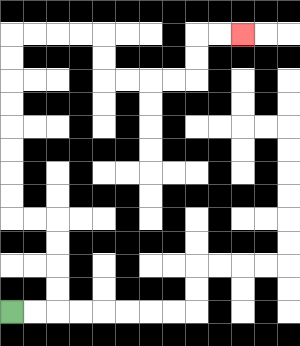{'start': '[0, 13]', 'end': '[10, 1]', 'path_directions': 'R,R,U,U,U,U,L,L,U,U,U,U,U,U,U,U,R,R,R,R,D,D,R,R,R,R,U,U,R,R', 'path_coordinates': '[[0, 13], [1, 13], [2, 13], [2, 12], [2, 11], [2, 10], [2, 9], [1, 9], [0, 9], [0, 8], [0, 7], [0, 6], [0, 5], [0, 4], [0, 3], [0, 2], [0, 1], [1, 1], [2, 1], [3, 1], [4, 1], [4, 2], [4, 3], [5, 3], [6, 3], [7, 3], [8, 3], [8, 2], [8, 1], [9, 1], [10, 1]]'}